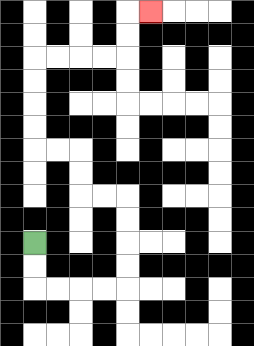{'start': '[1, 10]', 'end': '[6, 0]', 'path_directions': 'D,D,R,R,R,R,U,U,U,U,L,L,U,U,L,L,U,U,U,U,R,R,R,R,U,U,R', 'path_coordinates': '[[1, 10], [1, 11], [1, 12], [2, 12], [3, 12], [4, 12], [5, 12], [5, 11], [5, 10], [5, 9], [5, 8], [4, 8], [3, 8], [3, 7], [3, 6], [2, 6], [1, 6], [1, 5], [1, 4], [1, 3], [1, 2], [2, 2], [3, 2], [4, 2], [5, 2], [5, 1], [5, 0], [6, 0]]'}